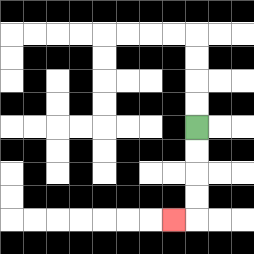{'start': '[8, 5]', 'end': '[7, 9]', 'path_directions': 'D,D,D,D,L', 'path_coordinates': '[[8, 5], [8, 6], [8, 7], [8, 8], [8, 9], [7, 9]]'}